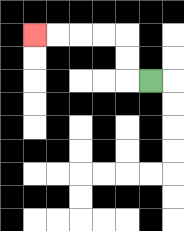{'start': '[6, 3]', 'end': '[1, 1]', 'path_directions': 'L,U,U,L,L,L,L', 'path_coordinates': '[[6, 3], [5, 3], [5, 2], [5, 1], [4, 1], [3, 1], [2, 1], [1, 1]]'}